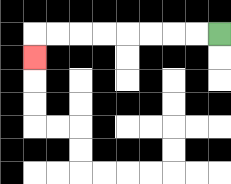{'start': '[9, 1]', 'end': '[1, 2]', 'path_directions': 'L,L,L,L,L,L,L,L,D', 'path_coordinates': '[[9, 1], [8, 1], [7, 1], [6, 1], [5, 1], [4, 1], [3, 1], [2, 1], [1, 1], [1, 2]]'}